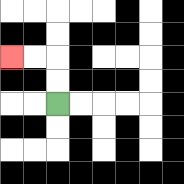{'start': '[2, 4]', 'end': '[0, 2]', 'path_directions': 'U,U,L,L', 'path_coordinates': '[[2, 4], [2, 3], [2, 2], [1, 2], [0, 2]]'}